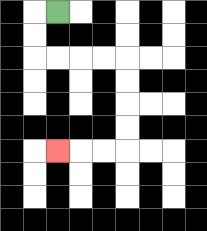{'start': '[2, 0]', 'end': '[2, 6]', 'path_directions': 'L,D,D,R,R,R,R,D,D,D,D,L,L,L', 'path_coordinates': '[[2, 0], [1, 0], [1, 1], [1, 2], [2, 2], [3, 2], [4, 2], [5, 2], [5, 3], [5, 4], [5, 5], [5, 6], [4, 6], [3, 6], [2, 6]]'}